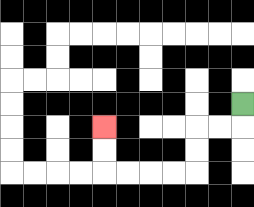{'start': '[10, 4]', 'end': '[4, 5]', 'path_directions': 'D,L,L,D,D,L,L,L,L,U,U', 'path_coordinates': '[[10, 4], [10, 5], [9, 5], [8, 5], [8, 6], [8, 7], [7, 7], [6, 7], [5, 7], [4, 7], [4, 6], [4, 5]]'}